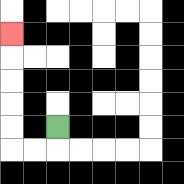{'start': '[2, 5]', 'end': '[0, 1]', 'path_directions': 'D,L,L,U,U,U,U,U', 'path_coordinates': '[[2, 5], [2, 6], [1, 6], [0, 6], [0, 5], [0, 4], [0, 3], [0, 2], [0, 1]]'}